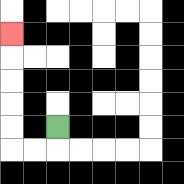{'start': '[2, 5]', 'end': '[0, 1]', 'path_directions': 'D,L,L,U,U,U,U,U', 'path_coordinates': '[[2, 5], [2, 6], [1, 6], [0, 6], [0, 5], [0, 4], [0, 3], [0, 2], [0, 1]]'}